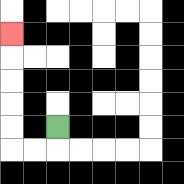{'start': '[2, 5]', 'end': '[0, 1]', 'path_directions': 'D,L,L,U,U,U,U,U', 'path_coordinates': '[[2, 5], [2, 6], [1, 6], [0, 6], [0, 5], [0, 4], [0, 3], [0, 2], [0, 1]]'}